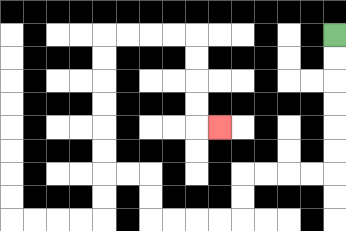{'start': '[14, 1]', 'end': '[9, 5]', 'path_directions': 'D,D,D,D,D,D,L,L,L,L,D,D,L,L,L,L,U,U,L,L,U,U,U,U,U,U,R,R,R,R,D,D,D,D,R', 'path_coordinates': '[[14, 1], [14, 2], [14, 3], [14, 4], [14, 5], [14, 6], [14, 7], [13, 7], [12, 7], [11, 7], [10, 7], [10, 8], [10, 9], [9, 9], [8, 9], [7, 9], [6, 9], [6, 8], [6, 7], [5, 7], [4, 7], [4, 6], [4, 5], [4, 4], [4, 3], [4, 2], [4, 1], [5, 1], [6, 1], [7, 1], [8, 1], [8, 2], [8, 3], [8, 4], [8, 5], [9, 5]]'}